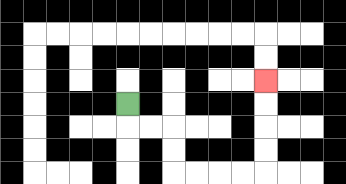{'start': '[5, 4]', 'end': '[11, 3]', 'path_directions': 'D,R,R,D,D,R,R,R,R,U,U,U,U', 'path_coordinates': '[[5, 4], [5, 5], [6, 5], [7, 5], [7, 6], [7, 7], [8, 7], [9, 7], [10, 7], [11, 7], [11, 6], [11, 5], [11, 4], [11, 3]]'}